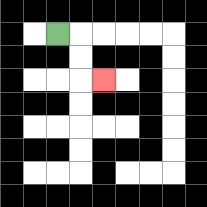{'start': '[2, 1]', 'end': '[4, 3]', 'path_directions': 'R,D,D,R', 'path_coordinates': '[[2, 1], [3, 1], [3, 2], [3, 3], [4, 3]]'}